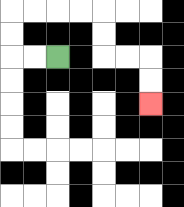{'start': '[2, 2]', 'end': '[6, 4]', 'path_directions': 'L,L,U,U,R,R,R,R,D,D,R,R,D,D', 'path_coordinates': '[[2, 2], [1, 2], [0, 2], [0, 1], [0, 0], [1, 0], [2, 0], [3, 0], [4, 0], [4, 1], [4, 2], [5, 2], [6, 2], [6, 3], [6, 4]]'}